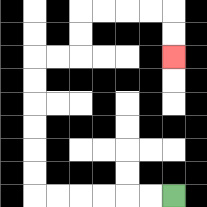{'start': '[7, 8]', 'end': '[7, 2]', 'path_directions': 'L,L,L,L,L,L,U,U,U,U,U,U,R,R,U,U,R,R,R,R,D,D', 'path_coordinates': '[[7, 8], [6, 8], [5, 8], [4, 8], [3, 8], [2, 8], [1, 8], [1, 7], [1, 6], [1, 5], [1, 4], [1, 3], [1, 2], [2, 2], [3, 2], [3, 1], [3, 0], [4, 0], [5, 0], [6, 0], [7, 0], [7, 1], [7, 2]]'}